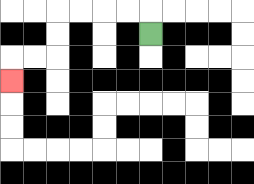{'start': '[6, 1]', 'end': '[0, 3]', 'path_directions': 'U,L,L,L,L,D,D,L,L,D', 'path_coordinates': '[[6, 1], [6, 0], [5, 0], [4, 0], [3, 0], [2, 0], [2, 1], [2, 2], [1, 2], [0, 2], [0, 3]]'}